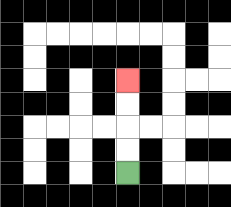{'start': '[5, 7]', 'end': '[5, 3]', 'path_directions': 'U,U,U,U', 'path_coordinates': '[[5, 7], [5, 6], [5, 5], [5, 4], [5, 3]]'}